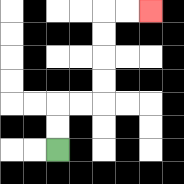{'start': '[2, 6]', 'end': '[6, 0]', 'path_directions': 'U,U,R,R,U,U,U,U,R,R', 'path_coordinates': '[[2, 6], [2, 5], [2, 4], [3, 4], [4, 4], [4, 3], [4, 2], [4, 1], [4, 0], [5, 0], [6, 0]]'}